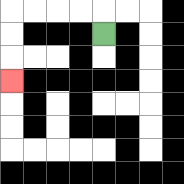{'start': '[4, 1]', 'end': '[0, 3]', 'path_directions': 'U,L,L,L,L,D,D,D', 'path_coordinates': '[[4, 1], [4, 0], [3, 0], [2, 0], [1, 0], [0, 0], [0, 1], [0, 2], [0, 3]]'}